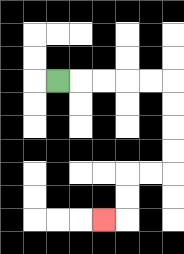{'start': '[2, 3]', 'end': '[4, 9]', 'path_directions': 'R,R,R,R,R,D,D,D,D,L,L,D,D,L', 'path_coordinates': '[[2, 3], [3, 3], [4, 3], [5, 3], [6, 3], [7, 3], [7, 4], [7, 5], [7, 6], [7, 7], [6, 7], [5, 7], [5, 8], [5, 9], [4, 9]]'}